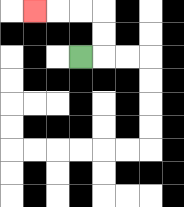{'start': '[3, 2]', 'end': '[1, 0]', 'path_directions': 'R,U,U,L,L,L', 'path_coordinates': '[[3, 2], [4, 2], [4, 1], [4, 0], [3, 0], [2, 0], [1, 0]]'}